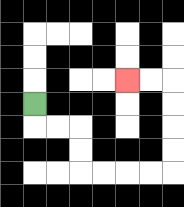{'start': '[1, 4]', 'end': '[5, 3]', 'path_directions': 'D,R,R,D,D,R,R,R,R,U,U,U,U,L,L', 'path_coordinates': '[[1, 4], [1, 5], [2, 5], [3, 5], [3, 6], [3, 7], [4, 7], [5, 7], [6, 7], [7, 7], [7, 6], [7, 5], [7, 4], [7, 3], [6, 3], [5, 3]]'}